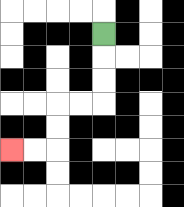{'start': '[4, 1]', 'end': '[0, 6]', 'path_directions': 'D,D,D,L,L,D,D,L,L', 'path_coordinates': '[[4, 1], [4, 2], [4, 3], [4, 4], [3, 4], [2, 4], [2, 5], [2, 6], [1, 6], [0, 6]]'}